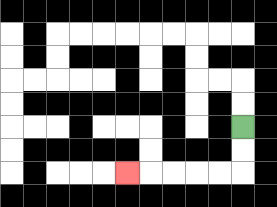{'start': '[10, 5]', 'end': '[5, 7]', 'path_directions': 'D,D,L,L,L,L,L', 'path_coordinates': '[[10, 5], [10, 6], [10, 7], [9, 7], [8, 7], [7, 7], [6, 7], [5, 7]]'}